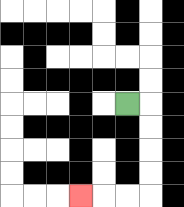{'start': '[5, 4]', 'end': '[3, 8]', 'path_directions': 'R,D,D,D,D,L,L,L', 'path_coordinates': '[[5, 4], [6, 4], [6, 5], [6, 6], [6, 7], [6, 8], [5, 8], [4, 8], [3, 8]]'}